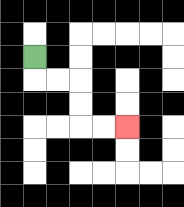{'start': '[1, 2]', 'end': '[5, 5]', 'path_directions': 'D,R,R,D,D,R,R', 'path_coordinates': '[[1, 2], [1, 3], [2, 3], [3, 3], [3, 4], [3, 5], [4, 5], [5, 5]]'}